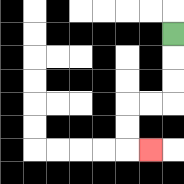{'start': '[7, 1]', 'end': '[6, 6]', 'path_directions': 'D,D,D,L,L,D,D,R', 'path_coordinates': '[[7, 1], [7, 2], [7, 3], [7, 4], [6, 4], [5, 4], [5, 5], [5, 6], [6, 6]]'}